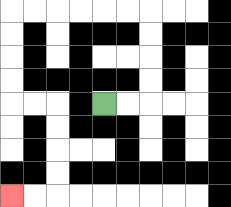{'start': '[4, 4]', 'end': '[0, 8]', 'path_directions': 'R,R,U,U,U,U,L,L,L,L,L,L,D,D,D,D,R,R,D,D,D,D,L,L', 'path_coordinates': '[[4, 4], [5, 4], [6, 4], [6, 3], [6, 2], [6, 1], [6, 0], [5, 0], [4, 0], [3, 0], [2, 0], [1, 0], [0, 0], [0, 1], [0, 2], [0, 3], [0, 4], [1, 4], [2, 4], [2, 5], [2, 6], [2, 7], [2, 8], [1, 8], [0, 8]]'}